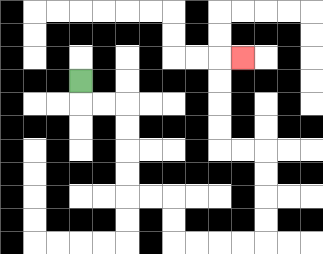{'start': '[3, 3]', 'end': '[10, 2]', 'path_directions': 'D,R,R,D,D,D,D,R,R,D,D,R,R,R,R,U,U,U,U,L,L,U,U,U,U,R', 'path_coordinates': '[[3, 3], [3, 4], [4, 4], [5, 4], [5, 5], [5, 6], [5, 7], [5, 8], [6, 8], [7, 8], [7, 9], [7, 10], [8, 10], [9, 10], [10, 10], [11, 10], [11, 9], [11, 8], [11, 7], [11, 6], [10, 6], [9, 6], [9, 5], [9, 4], [9, 3], [9, 2], [10, 2]]'}